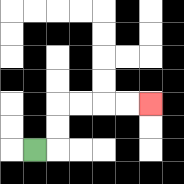{'start': '[1, 6]', 'end': '[6, 4]', 'path_directions': 'R,U,U,R,R,R,R', 'path_coordinates': '[[1, 6], [2, 6], [2, 5], [2, 4], [3, 4], [4, 4], [5, 4], [6, 4]]'}